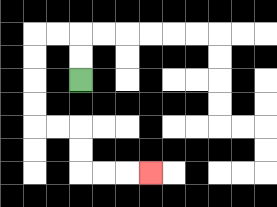{'start': '[3, 3]', 'end': '[6, 7]', 'path_directions': 'U,U,L,L,D,D,D,D,R,R,D,D,R,R,R', 'path_coordinates': '[[3, 3], [3, 2], [3, 1], [2, 1], [1, 1], [1, 2], [1, 3], [1, 4], [1, 5], [2, 5], [3, 5], [3, 6], [3, 7], [4, 7], [5, 7], [6, 7]]'}